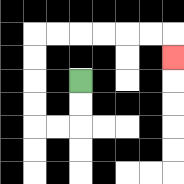{'start': '[3, 3]', 'end': '[7, 2]', 'path_directions': 'D,D,L,L,U,U,U,U,R,R,R,R,R,R,D', 'path_coordinates': '[[3, 3], [3, 4], [3, 5], [2, 5], [1, 5], [1, 4], [1, 3], [1, 2], [1, 1], [2, 1], [3, 1], [4, 1], [5, 1], [6, 1], [7, 1], [7, 2]]'}